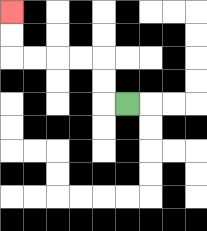{'start': '[5, 4]', 'end': '[0, 0]', 'path_directions': 'L,U,U,L,L,L,L,U,U', 'path_coordinates': '[[5, 4], [4, 4], [4, 3], [4, 2], [3, 2], [2, 2], [1, 2], [0, 2], [0, 1], [0, 0]]'}